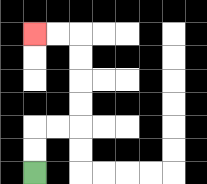{'start': '[1, 7]', 'end': '[1, 1]', 'path_directions': 'U,U,R,R,U,U,U,U,L,L', 'path_coordinates': '[[1, 7], [1, 6], [1, 5], [2, 5], [3, 5], [3, 4], [3, 3], [3, 2], [3, 1], [2, 1], [1, 1]]'}